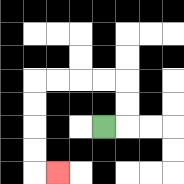{'start': '[4, 5]', 'end': '[2, 7]', 'path_directions': 'R,U,U,L,L,L,L,D,D,D,D,R', 'path_coordinates': '[[4, 5], [5, 5], [5, 4], [5, 3], [4, 3], [3, 3], [2, 3], [1, 3], [1, 4], [1, 5], [1, 6], [1, 7], [2, 7]]'}